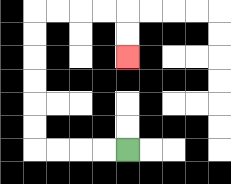{'start': '[5, 6]', 'end': '[5, 2]', 'path_directions': 'L,L,L,L,U,U,U,U,U,U,R,R,R,R,D,D', 'path_coordinates': '[[5, 6], [4, 6], [3, 6], [2, 6], [1, 6], [1, 5], [1, 4], [1, 3], [1, 2], [1, 1], [1, 0], [2, 0], [3, 0], [4, 0], [5, 0], [5, 1], [5, 2]]'}